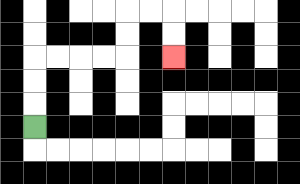{'start': '[1, 5]', 'end': '[7, 2]', 'path_directions': 'U,U,U,R,R,R,R,U,U,R,R,D,D', 'path_coordinates': '[[1, 5], [1, 4], [1, 3], [1, 2], [2, 2], [3, 2], [4, 2], [5, 2], [5, 1], [5, 0], [6, 0], [7, 0], [7, 1], [7, 2]]'}